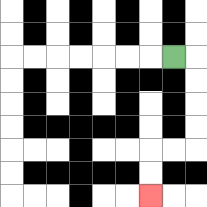{'start': '[7, 2]', 'end': '[6, 8]', 'path_directions': 'R,D,D,D,D,L,L,D,D', 'path_coordinates': '[[7, 2], [8, 2], [8, 3], [8, 4], [8, 5], [8, 6], [7, 6], [6, 6], [6, 7], [6, 8]]'}